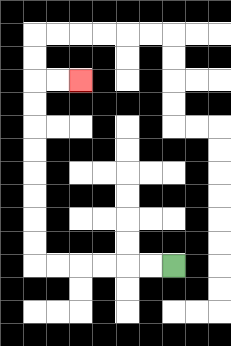{'start': '[7, 11]', 'end': '[3, 3]', 'path_directions': 'L,L,L,L,L,L,U,U,U,U,U,U,U,U,R,R', 'path_coordinates': '[[7, 11], [6, 11], [5, 11], [4, 11], [3, 11], [2, 11], [1, 11], [1, 10], [1, 9], [1, 8], [1, 7], [1, 6], [1, 5], [1, 4], [1, 3], [2, 3], [3, 3]]'}